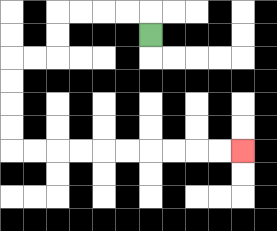{'start': '[6, 1]', 'end': '[10, 6]', 'path_directions': 'U,L,L,L,L,D,D,L,L,D,D,D,D,R,R,R,R,R,R,R,R,R,R', 'path_coordinates': '[[6, 1], [6, 0], [5, 0], [4, 0], [3, 0], [2, 0], [2, 1], [2, 2], [1, 2], [0, 2], [0, 3], [0, 4], [0, 5], [0, 6], [1, 6], [2, 6], [3, 6], [4, 6], [5, 6], [6, 6], [7, 6], [8, 6], [9, 6], [10, 6]]'}